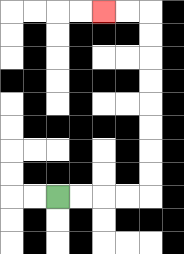{'start': '[2, 8]', 'end': '[4, 0]', 'path_directions': 'R,R,R,R,U,U,U,U,U,U,U,U,L,L', 'path_coordinates': '[[2, 8], [3, 8], [4, 8], [5, 8], [6, 8], [6, 7], [6, 6], [6, 5], [6, 4], [6, 3], [6, 2], [6, 1], [6, 0], [5, 0], [4, 0]]'}